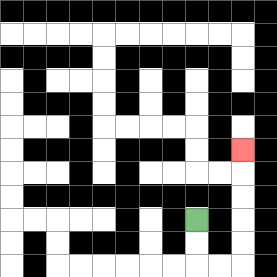{'start': '[8, 9]', 'end': '[10, 6]', 'path_directions': 'D,D,R,R,U,U,U,U,U', 'path_coordinates': '[[8, 9], [8, 10], [8, 11], [9, 11], [10, 11], [10, 10], [10, 9], [10, 8], [10, 7], [10, 6]]'}